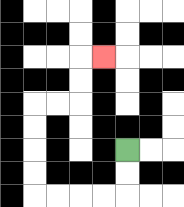{'start': '[5, 6]', 'end': '[4, 2]', 'path_directions': 'D,D,L,L,L,L,U,U,U,U,R,R,U,U,R', 'path_coordinates': '[[5, 6], [5, 7], [5, 8], [4, 8], [3, 8], [2, 8], [1, 8], [1, 7], [1, 6], [1, 5], [1, 4], [2, 4], [3, 4], [3, 3], [3, 2], [4, 2]]'}